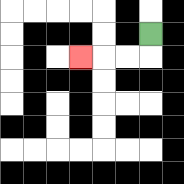{'start': '[6, 1]', 'end': '[3, 2]', 'path_directions': 'D,L,L,L', 'path_coordinates': '[[6, 1], [6, 2], [5, 2], [4, 2], [3, 2]]'}